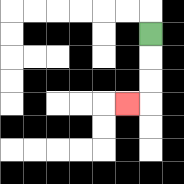{'start': '[6, 1]', 'end': '[5, 4]', 'path_directions': 'D,D,D,L', 'path_coordinates': '[[6, 1], [6, 2], [6, 3], [6, 4], [5, 4]]'}